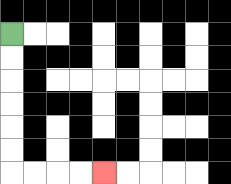{'start': '[0, 1]', 'end': '[4, 7]', 'path_directions': 'D,D,D,D,D,D,R,R,R,R', 'path_coordinates': '[[0, 1], [0, 2], [0, 3], [0, 4], [0, 5], [0, 6], [0, 7], [1, 7], [2, 7], [3, 7], [4, 7]]'}